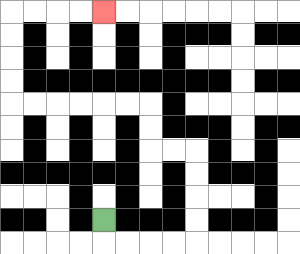{'start': '[4, 9]', 'end': '[4, 0]', 'path_directions': 'D,R,R,R,R,U,U,U,U,L,L,U,U,L,L,L,L,L,L,U,U,U,U,R,R,R,R', 'path_coordinates': '[[4, 9], [4, 10], [5, 10], [6, 10], [7, 10], [8, 10], [8, 9], [8, 8], [8, 7], [8, 6], [7, 6], [6, 6], [6, 5], [6, 4], [5, 4], [4, 4], [3, 4], [2, 4], [1, 4], [0, 4], [0, 3], [0, 2], [0, 1], [0, 0], [1, 0], [2, 0], [3, 0], [4, 0]]'}